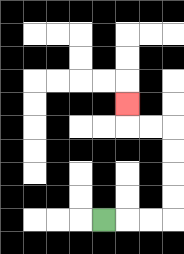{'start': '[4, 9]', 'end': '[5, 4]', 'path_directions': 'R,R,R,U,U,U,U,L,L,U', 'path_coordinates': '[[4, 9], [5, 9], [6, 9], [7, 9], [7, 8], [7, 7], [7, 6], [7, 5], [6, 5], [5, 5], [5, 4]]'}